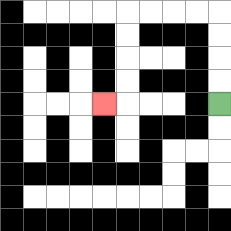{'start': '[9, 4]', 'end': '[4, 4]', 'path_directions': 'U,U,U,U,L,L,L,L,D,D,D,D,L', 'path_coordinates': '[[9, 4], [9, 3], [9, 2], [9, 1], [9, 0], [8, 0], [7, 0], [6, 0], [5, 0], [5, 1], [5, 2], [5, 3], [5, 4], [4, 4]]'}